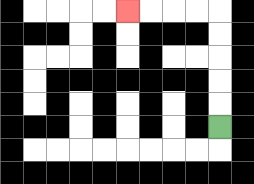{'start': '[9, 5]', 'end': '[5, 0]', 'path_directions': 'U,U,U,U,U,L,L,L,L', 'path_coordinates': '[[9, 5], [9, 4], [9, 3], [9, 2], [9, 1], [9, 0], [8, 0], [7, 0], [6, 0], [5, 0]]'}